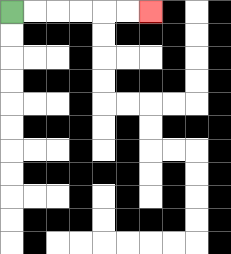{'start': '[0, 0]', 'end': '[6, 0]', 'path_directions': 'R,R,R,R,R,R', 'path_coordinates': '[[0, 0], [1, 0], [2, 0], [3, 0], [4, 0], [5, 0], [6, 0]]'}